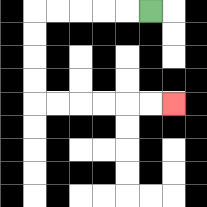{'start': '[6, 0]', 'end': '[7, 4]', 'path_directions': 'L,L,L,L,L,D,D,D,D,R,R,R,R,R,R', 'path_coordinates': '[[6, 0], [5, 0], [4, 0], [3, 0], [2, 0], [1, 0], [1, 1], [1, 2], [1, 3], [1, 4], [2, 4], [3, 4], [4, 4], [5, 4], [6, 4], [7, 4]]'}